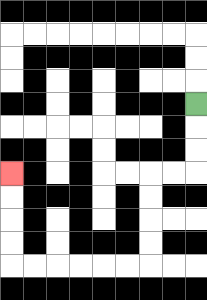{'start': '[8, 4]', 'end': '[0, 7]', 'path_directions': 'D,D,D,L,L,D,D,D,D,L,L,L,L,L,L,U,U,U,U', 'path_coordinates': '[[8, 4], [8, 5], [8, 6], [8, 7], [7, 7], [6, 7], [6, 8], [6, 9], [6, 10], [6, 11], [5, 11], [4, 11], [3, 11], [2, 11], [1, 11], [0, 11], [0, 10], [0, 9], [0, 8], [0, 7]]'}